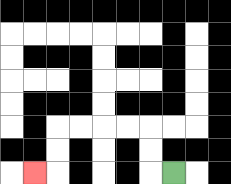{'start': '[7, 7]', 'end': '[1, 7]', 'path_directions': 'L,U,U,L,L,L,L,D,D,L', 'path_coordinates': '[[7, 7], [6, 7], [6, 6], [6, 5], [5, 5], [4, 5], [3, 5], [2, 5], [2, 6], [2, 7], [1, 7]]'}